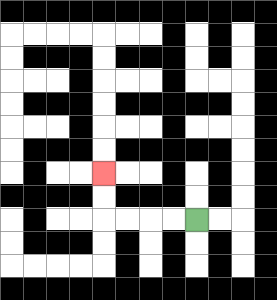{'start': '[8, 9]', 'end': '[4, 7]', 'path_directions': 'L,L,L,L,U,U', 'path_coordinates': '[[8, 9], [7, 9], [6, 9], [5, 9], [4, 9], [4, 8], [4, 7]]'}